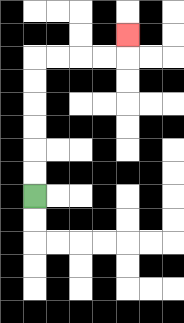{'start': '[1, 8]', 'end': '[5, 1]', 'path_directions': 'U,U,U,U,U,U,R,R,R,R,U', 'path_coordinates': '[[1, 8], [1, 7], [1, 6], [1, 5], [1, 4], [1, 3], [1, 2], [2, 2], [3, 2], [4, 2], [5, 2], [5, 1]]'}